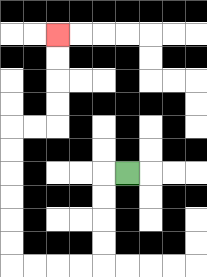{'start': '[5, 7]', 'end': '[2, 1]', 'path_directions': 'L,D,D,D,D,L,L,L,L,U,U,U,U,U,U,R,R,U,U,U,U', 'path_coordinates': '[[5, 7], [4, 7], [4, 8], [4, 9], [4, 10], [4, 11], [3, 11], [2, 11], [1, 11], [0, 11], [0, 10], [0, 9], [0, 8], [0, 7], [0, 6], [0, 5], [1, 5], [2, 5], [2, 4], [2, 3], [2, 2], [2, 1]]'}